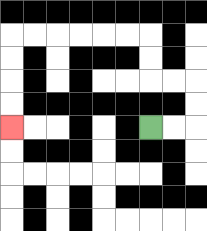{'start': '[6, 5]', 'end': '[0, 5]', 'path_directions': 'R,R,U,U,L,L,U,U,L,L,L,L,L,L,D,D,D,D', 'path_coordinates': '[[6, 5], [7, 5], [8, 5], [8, 4], [8, 3], [7, 3], [6, 3], [6, 2], [6, 1], [5, 1], [4, 1], [3, 1], [2, 1], [1, 1], [0, 1], [0, 2], [0, 3], [0, 4], [0, 5]]'}